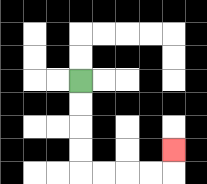{'start': '[3, 3]', 'end': '[7, 6]', 'path_directions': 'D,D,D,D,R,R,R,R,U', 'path_coordinates': '[[3, 3], [3, 4], [3, 5], [3, 6], [3, 7], [4, 7], [5, 7], [6, 7], [7, 7], [7, 6]]'}